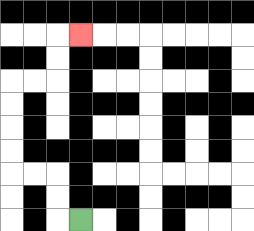{'start': '[3, 9]', 'end': '[3, 1]', 'path_directions': 'L,U,U,L,L,U,U,U,U,R,R,U,U,R', 'path_coordinates': '[[3, 9], [2, 9], [2, 8], [2, 7], [1, 7], [0, 7], [0, 6], [0, 5], [0, 4], [0, 3], [1, 3], [2, 3], [2, 2], [2, 1], [3, 1]]'}